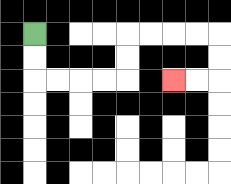{'start': '[1, 1]', 'end': '[7, 3]', 'path_directions': 'D,D,R,R,R,R,U,U,R,R,R,R,D,D,L,L', 'path_coordinates': '[[1, 1], [1, 2], [1, 3], [2, 3], [3, 3], [4, 3], [5, 3], [5, 2], [5, 1], [6, 1], [7, 1], [8, 1], [9, 1], [9, 2], [9, 3], [8, 3], [7, 3]]'}